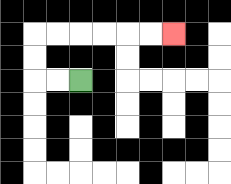{'start': '[3, 3]', 'end': '[7, 1]', 'path_directions': 'L,L,U,U,R,R,R,R,R,R', 'path_coordinates': '[[3, 3], [2, 3], [1, 3], [1, 2], [1, 1], [2, 1], [3, 1], [4, 1], [5, 1], [6, 1], [7, 1]]'}